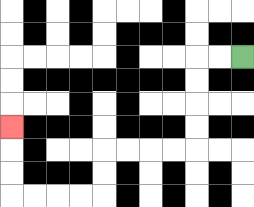{'start': '[10, 2]', 'end': '[0, 5]', 'path_directions': 'L,L,D,D,D,D,L,L,L,L,D,D,L,L,L,L,U,U,U', 'path_coordinates': '[[10, 2], [9, 2], [8, 2], [8, 3], [8, 4], [8, 5], [8, 6], [7, 6], [6, 6], [5, 6], [4, 6], [4, 7], [4, 8], [3, 8], [2, 8], [1, 8], [0, 8], [0, 7], [0, 6], [0, 5]]'}